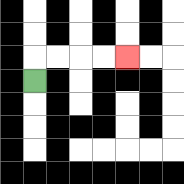{'start': '[1, 3]', 'end': '[5, 2]', 'path_directions': 'U,R,R,R,R', 'path_coordinates': '[[1, 3], [1, 2], [2, 2], [3, 2], [4, 2], [5, 2]]'}